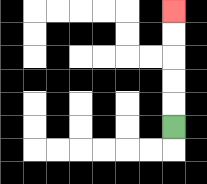{'start': '[7, 5]', 'end': '[7, 0]', 'path_directions': 'U,U,U,U,U', 'path_coordinates': '[[7, 5], [7, 4], [7, 3], [7, 2], [7, 1], [7, 0]]'}